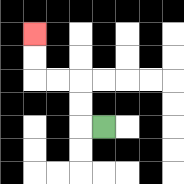{'start': '[4, 5]', 'end': '[1, 1]', 'path_directions': 'L,U,U,L,L,U,U', 'path_coordinates': '[[4, 5], [3, 5], [3, 4], [3, 3], [2, 3], [1, 3], [1, 2], [1, 1]]'}